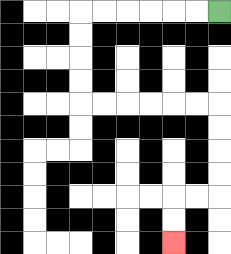{'start': '[9, 0]', 'end': '[7, 10]', 'path_directions': 'L,L,L,L,L,L,D,D,D,D,R,R,R,R,R,R,D,D,D,D,L,L,D,D', 'path_coordinates': '[[9, 0], [8, 0], [7, 0], [6, 0], [5, 0], [4, 0], [3, 0], [3, 1], [3, 2], [3, 3], [3, 4], [4, 4], [5, 4], [6, 4], [7, 4], [8, 4], [9, 4], [9, 5], [9, 6], [9, 7], [9, 8], [8, 8], [7, 8], [7, 9], [7, 10]]'}